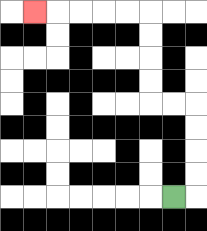{'start': '[7, 8]', 'end': '[1, 0]', 'path_directions': 'R,U,U,U,U,L,L,U,U,U,U,L,L,L,L,L', 'path_coordinates': '[[7, 8], [8, 8], [8, 7], [8, 6], [8, 5], [8, 4], [7, 4], [6, 4], [6, 3], [6, 2], [6, 1], [6, 0], [5, 0], [4, 0], [3, 0], [2, 0], [1, 0]]'}